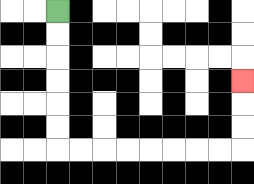{'start': '[2, 0]', 'end': '[10, 3]', 'path_directions': 'D,D,D,D,D,D,R,R,R,R,R,R,R,R,U,U,U', 'path_coordinates': '[[2, 0], [2, 1], [2, 2], [2, 3], [2, 4], [2, 5], [2, 6], [3, 6], [4, 6], [5, 6], [6, 6], [7, 6], [8, 6], [9, 6], [10, 6], [10, 5], [10, 4], [10, 3]]'}